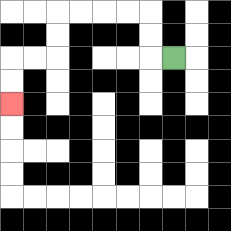{'start': '[7, 2]', 'end': '[0, 4]', 'path_directions': 'L,U,U,L,L,L,L,D,D,L,L,D,D', 'path_coordinates': '[[7, 2], [6, 2], [6, 1], [6, 0], [5, 0], [4, 0], [3, 0], [2, 0], [2, 1], [2, 2], [1, 2], [0, 2], [0, 3], [0, 4]]'}